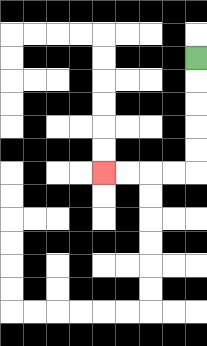{'start': '[8, 2]', 'end': '[4, 7]', 'path_directions': 'D,D,D,D,D,L,L,L,L', 'path_coordinates': '[[8, 2], [8, 3], [8, 4], [8, 5], [8, 6], [8, 7], [7, 7], [6, 7], [5, 7], [4, 7]]'}